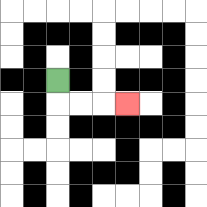{'start': '[2, 3]', 'end': '[5, 4]', 'path_directions': 'D,R,R,R', 'path_coordinates': '[[2, 3], [2, 4], [3, 4], [4, 4], [5, 4]]'}